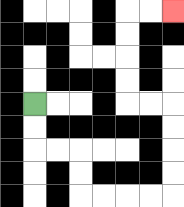{'start': '[1, 4]', 'end': '[7, 0]', 'path_directions': 'D,D,R,R,D,D,R,R,R,R,U,U,U,U,L,L,U,U,U,U,R,R', 'path_coordinates': '[[1, 4], [1, 5], [1, 6], [2, 6], [3, 6], [3, 7], [3, 8], [4, 8], [5, 8], [6, 8], [7, 8], [7, 7], [7, 6], [7, 5], [7, 4], [6, 4], [5, 4], [5, 3], [5, 2], [5, 1], [5, 0], [6, 0], [7, 0]]'}